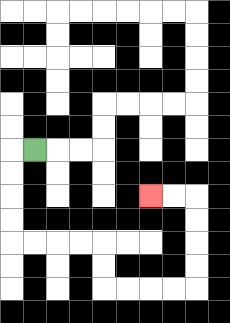{'start': '[1, 6]', 'end': '[6, 8]', 'path_directions': 'L,D,D,D,D,R,R,R,R,D,D,R,R,R,R,U,U,U,U,L,L', 'path_coordinates': '[[1, 6], [0, 6], [0, 7], [0, 8], [0, 9], [0, 10], [1, 10], [2, 10], [3, 10], [4, 10], [4, 11], [4, 12], [5, 12], [6, 12], [7, 12], [8, 12], [8, 11], [8, 10], [8, 9], [8, 8], [7, 8], [6, 8]]'}